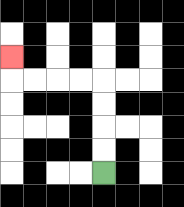{'start': '[4, 7]', 'end': '[0, 2]', 'path_directions': 'U,U,U,U,L,L,L,L,U', 'path_coordinates': '[[4, 7], [4, 6], [4, 5], [4, 4], [4, 3], [3, 3], [2, 3], [1, 3], [0, 3], [0, 2]]'}